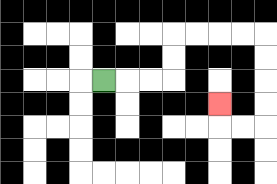{'start': '[4, 3]', 'end': '[9, 4]', 'path_directions': 'R,R,R,U,U,R,R,R,R,D,D,D,D,L,L,U', 'path_coordinates': '[[4, 3], [5, 3], [6, 3], [7, 3], [7, 2], [7, 1], [8, 1], [9, 1], [10, 1], [11, 1], [11, 2], [11, 3], [11, 4], [11, 5], [10, 5], [9, 5], [9, 4]]'}